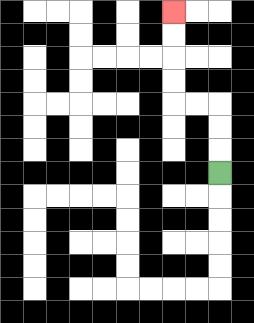{'start': '[9, 7]', 'end': '[7, 0]', 'path_directions': 'U,U,U,L,L,U,U,U,U', 'path_coordinates': '[[9, 7], [9, 6], [9, 5], [9, 4], [8, 4], [7, 4], [7, 3], [7, 2], [7, 1], [7, 0]]'}